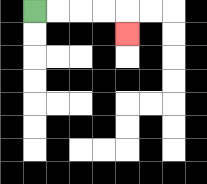{'start': '[1, 0]', 'end': '[5, 1]', 'path_directions': 'R,R,R,R,D', 'path_coordinates': '[[1, 0], [2, 0], [3, 0], [4, 0], [5, 0], [5, 1]]'}